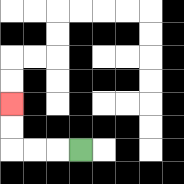{'start': '[3, 6]', 'end': '[0, 4]', 'path_directions': 'L,L,L,U,U', 'path_coordinates': '[[3, 6], [2, 6], [1, 6], [0, 6], [0, 5], [0, 4]]'}